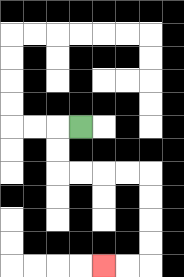{'start': '[3, 5]', 'end': '[4, 11]', 'path_directions': 'L,D,D,R,R,R,R,D,D,D,D,L,L', 'path_coordinates': '[[3, 5], [2, 5], [2, 6], [2, 7], [3, 7], [4, 7], [5, 7], [6, 7], [6, 8], [6, 9], [6, 10], [6, 11], [5, 11], [4, 11]]'}